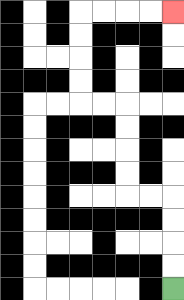{'start': '[7, 12]', 'end': '[7, 0]', 'path_directions': 'U,U,U,U,L,L,U,U,U,U,L,L,U,U,U,U,R,R,R,R', 'path_coordinates': '[[7, 12], [7, 11], [7, 10], [7, 9], [7, 8], [6, 8], [5, 8], [5, 7], [5, 6], [5, 5], [5, 4], [4, 4], [3, 4], [3, 3], [3, 2], [3, 1], [3, 0], [4, 0], [5, 0], [6, 0], [7, 0]]'}